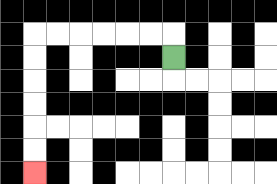{'start': '[7, 2]', 'end': '[1, 7]', 'path_directions': 'U,L,L,L,L,L,L,D,D,D,D,D,D', 'path_coordinates': '[[7, 2], [7, 1], [6, 1], [5, 1], [4, 1], [3, 1], [2, 1], [1, 1], [1, 2], [1, 3], [1, 4], [1, 5], [1, 6], [1, 7]]'}